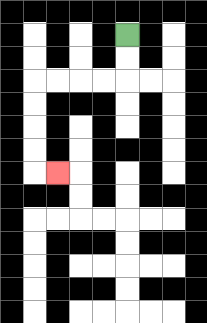{'start': '[5, 1]', 'end': '[2, 7]', 'path_directions': 'D,D,L,L,L,L,D,D,D,D,R', 'path_coordinates': '[[5, 1], [5, 2], [5, 3], [4, 3], [3, 3], [2, 3], [1, 3], [1, 4], [1, 5], [1, 6], [1, 7], [2, 7]]'}